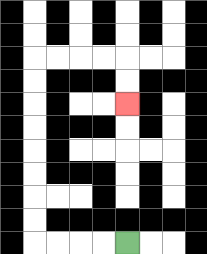{'start': '[5, 10]', 'end': '[5, 4]', 'path_directions': 'L,L,L,L,U,U,U,U,U,U,U,U,R,R,R,R,D,D', 'path_coordinates': '[[5, 10], [4, 10], [3, 10], [2, 10], [1, 10], [1, 9], [1, 8], [1, 7], [1, 6], [1, 5], [1, 4], [1, 3], [1, 2], [2, 2], [3, 2], [4, 2], [5, 2], [5, 3], [5, 4]]'}